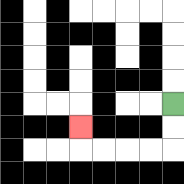{'start': '[7, 4]', 'end': '[3, 5]', 'path_directions': 'D,D,L,L,L,L,U', 'path_coordinates': '[[7, 4], [7, 5], [7, 6], [6, 6], [5, 6], [4, 6], [3, 6], [3, 5]]'}